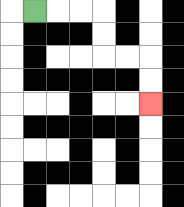{'start': '[1, 0]', 'end': '[6, 4]', 'path_directions': 'R,R,R,D,D,R,R,D,D', 'path_coordinates': '[[1, 0], [2, 0], [3, 0], [4, 0], [4, 1], [4, 2], [5, 2], [6, 2], [6, 3], [6, 4]]'}